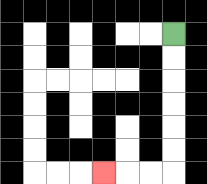{'start': '[7, 1]', 'end': '[4, 7]', 'path_directions': 'D,D,D,D,D,D,L,L,L', 'path_coordinates': '[[7, 1], [7, 2], [7, 3], [7, 4], [7, 5], [7, 6], [7, 7], [6, 7], [5, 7], [4, 7]]'}